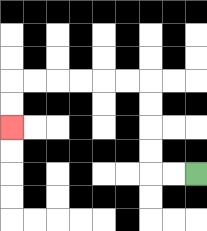{'start': '[8, 7]', 'end': '[0, 5]', 'path_directions': 'L,L,U,U,U,U,L,L,L,L,L,L,D,D', 'path_coordinates': '[[8, 7], [7, 7], [6, 7], [6, 6], [6, 5], [6, 4], [6, 3], [5, 3], [4, 3], [3, 3], [2, 3], [1, 3], [0, 3], [0, 4], [0, 5]]'}